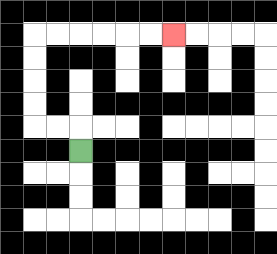{'start': '[3, 6]', 'end': '[7, 1]', 'path_directions': 'U,L,L,U,U,U,U,R,R,R,R,R,R', 'path_coordinates': '[[3, 6], [3, 5], [2, 5], [1, 5], [1, 4], [1, 3], [1, 2], [1, 1], [2, 1], [3, 1], [4, 1], [5, 1], [6, 1], [7, 1]]'}